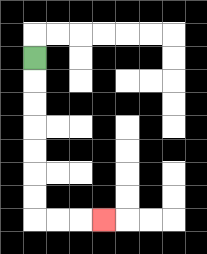{'start': '[1, 2]', 'end': '[4, 9]', 'path_directions': 'D,D,D,D,D,D,D,R,R,R', 'path_coordinates': '[[1, 2], [1, 3], [1, 4], [1, 5], [1, 6], [1, 7], [1, 8], [1, 9], [2, 9], [3, 9], [4, 9]]'}